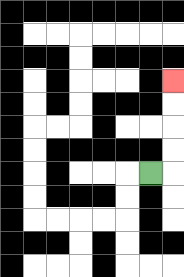{'start': '[6, 7]', 'end': '[7, 3]', 'path_directions': 'R,U,U,U,U', 'path_coordinates': '[[6, 7], [7, 7], [7, 6], [7, 5], [7, 4], [7, 3]]'}